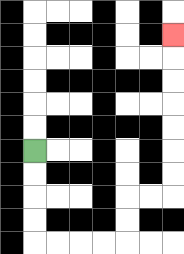{'start': '[1, 6]', 'end': '[7, 1]', 'path_directions': 'D,D,D,D,R,R,R,R,U,U,R,R,U,U,U,U,U,U,U', 'path_coordinates': '[[1, 6], [1, 7], [1, 8], [1, 9], [1, 10], [2, 10], [3, 10], [4, 10], [5, 10], [5, 9], [5, 8], [6, 8], [7, 8], [7, 7], [7, 6], [7, 5], [7, 4], [7, 3], [7, 2], [7, 1]]'}